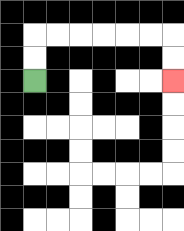{'start': '[1, 3]', 'end': '[7, 3]', 'path_directions': 'U,U,R,R,R,R,R,R,D,D', 'path_coordinates': '[[1, 3], [1, 2], [1, 1], [2, 1], [3, 1], [4, 1], [5, 1], [6, 1], [7, 1], [7, 2], [7, 3]]'}